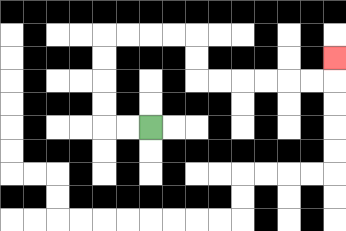{'start': '[6, 5]', 'end': '[14, 2]', 'path_directions': 'L,L,U,U,U,U,R,R,R,R,D,D,R,R,R,R,R,R,U', 'path_coordinates': '[[6, 5], [5, 5], [4, 5], [4, 4], [4, 3], [4, 2], [4, 1], [5, 1], [6, 1], [7, 1], [8, 1], [8, 2], [8, 3], [9, 3], [10, 3], [11, 3], [12, 3], [13, 3], [14, 3], [14, 2]]'}